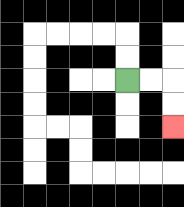{'start': '[5, 3]', 'end': '[7, 5]', 'path_directions': 'R,R,D,D', 'path_coordinates': '[[5, 3], [6, 3], [7, 3], [7, 4], [7, 5]]'}